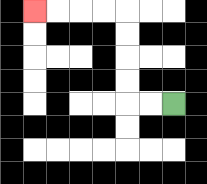{'start': '[7, 4]', 'end': '[1, 0]', 'path_directions': 'L,L,U,U,U,U,L,L,L,L', 'path_coordinates': '[[7, 4], [6, 4], [5, 4], [5, 3], [5, 2], [5, 1], [5, 0], [4, 0], [3, 0], [2, 0], [1, 0]]'}